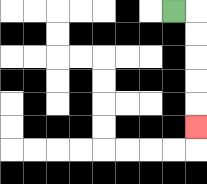{'start': '[7, 0]', 'end': '[8, 5]', 'path_directions': 'R,D,D,D,D,D', 'path_coordinates': '[[7, 0], [8, 0], [8, 1], [8, 2], [8, 3], [8, 4], [8, 5]]'}